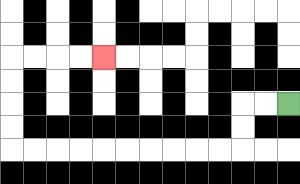{'start': '[12, 4]', 'end': '[4, 2]', 'path_directions': 'L,L,D,D,L,L,L,L,L,L,L,L,L,L,U,U,U,U,R,R,R,R', 'path_coordinates': '[[12, 4], [11, 4], [10, 4], [10, 5], [10, 6], [9, 6], [8, 6], [7, 6], [6, 6], [5, 6], [4, 6], [3, 6], [2, 6], [1, 6], [0, 6], [0, 5], [0, 4], [0, 3], [0, 2], [1, 2], [2, 2], [3, 2], [4, 2]]'}